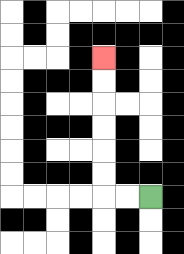{'start': '[6, 8]', 'end': '[4, 2]', 'path_directions': 'L,L,U,U,U,U,U,U', 'path_coordinates': '[[6, 8], [5, 8], [4, 8], [4, 7], [4, 6], [4, 5], [4, 4], [4, 3], [4, 2]]'}